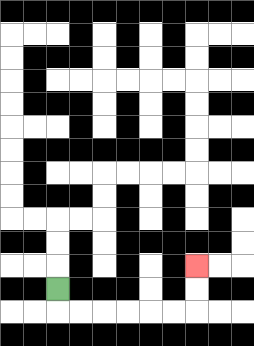{'start': '[2, 12]', 'end': '[8, 11]', 'path_directions': 'D,R,R,R,R,R,R,U,U', 'path_coordinates': '[[2, 12], [2, 13], [3, 13], [4, 13], [5, 13], [6, 13], [7, 13], [8, 13], [8, 12], [8, 11]]'}